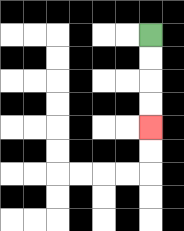{'start': '[6, 1]', 'end': '[6, 5]', 'path_directions': 'D,D,D,D', 'path_coordinates': '[[6, 1], [6, 2], [6, 3], [6, 4], [6, 5]]'}